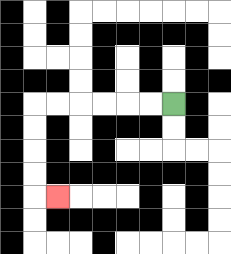{'start': '[7, 4]', 'end': '[2, 8]', 'path_directions': 'L,L,L,L,L,L,D,D,D,D,R', 'path_coordinates': '[[7, 4], [6, 4], [5, 4], [4, 4], [3, 4], [2, 4], [1, 4], [1, 5], [1, 6], [1, 7], [1, 8], [2, 8]]'}